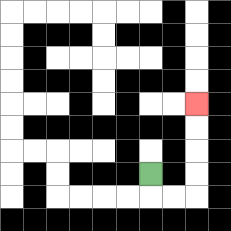{'start': '[6, 7]', 'end': '[8, 4]', 'path_directions': 'D,R,R,U,U,U,U', 'path_coordinates': '[[6, 7], [6, 8], [7, 8], [8, 8], [8, 7], [8, 6], [8, 5], [8, 4]]'}